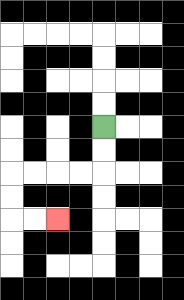{'start': '[4, 5]', 'end': '[2, 9]', 'path_directions': 'D,D,L,L,L,L,D,D,R,R', 'path_coordinates': '[[4, 5], [4, 6], [4, 7], [3, 7], [2, 7], [1, 7], [0, 7], [0, 8], [0, 9], [1, 9], [2, 9]]'}